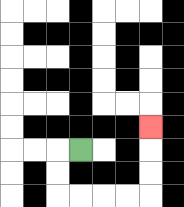{'start': '[3, 6]', 'end': '[6, 5]', 'path_directions': 'L,D,D,R,R,R,R,U,U,U', 'path_coordinates': '[[3, 6], [2, 6], [2, 7], [2, 8], [3, 8], [4, 8], [5, 8], [6, 8], [6, 7], [6, 6], [6, 5]]'}